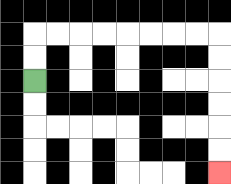{'start': '[1, 3]', 'end': '[9, 7]', 'path_directions': 'U,U,R,R,R,R,R,R,R,R,D,D,D,D,D,D', 'path_coordinates': '[[1, 3], [1, 2], [1, 1], [2, 1], [3, 1], [4, 1], [5, 1], [6, 1], [7, 1], [8, 1], [9, 1], [9, 2], [9, 3], [9, 4], [9, 5], [9, 6], [9, 7]]'}